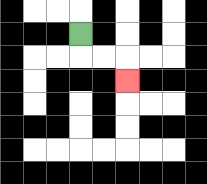{'start': '[3, 1]', 'end': '[5, 3]', 'path_directions': 'D,R,R,D', 'path_coordinates': '[[3, 1], [3, 2], [4, 2], [5, 2], [5, 3]]'}